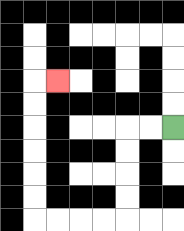{'start': '[7, 5]', 'end': '[2, 3]', 'path_directions': 'L,L,D,D,D,D,L,L,L,L,U,U,U,U,U,U,R', 'path_coordinates': '[[7, 5], [6, 5], [5, 5], [5, 6], [5, 7], [5, 8], [5, 9], [4, 9], [3, 9], [2, 9], [1, 9], [1, 8], [1, 7], [1, 6], [1, 5], [1, 4], [1, 3], [2, 3]]'}